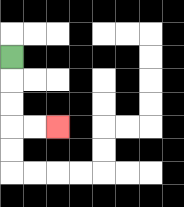{'start': '[0, 2]', 'end': '[2, 5]', 'path_directions': 'D,D,D,R,R', 'path_coordinates': '[[0, 2], [0, 3], [0, 4], [0, 5], [1, 5], [2, 5]]'}